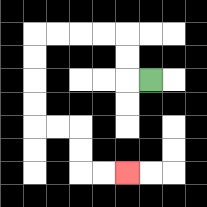{'start': '[6, 3]', 'end': '[5, 7]', 'path_directions': 'L,U,U,L,L,L,L,D,D,D,D,R,R,D,D,R,R', 'path_coordinates': '[[6, 3], [5, 3], [5, 2], [5, 1], [4, 1], [3, 1], [2, 1], [1, 1], [1, 2], [1, 3], [1, 4], [1, 5], [2, 5], [3, 5], [3, 6], [3, 7], [4, 7], [5, 7]]'}